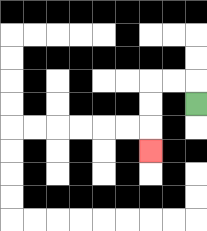{'start': '[8, 4]', 'end': '[6, 6]', 'path_directions': 'U,L,L,D,D,D', 'path_coordinates': '[[8, 4], [8, 3], [7, 3], [6, 3], [6, 4], [6, 5], [6, 6]]'}